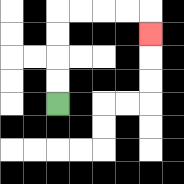{'start': '[2, 4]', 'end': '[6, 1]', 'path_directions': 'U,U,U,U,R,R,R,R,D', 'path_coordinates': '[[2, 4], [2, 3], [2, 2], [2, 1], [2, 0], [3, 0], [4, 0], [5, 0], [6, 0], [6, 1]]'}